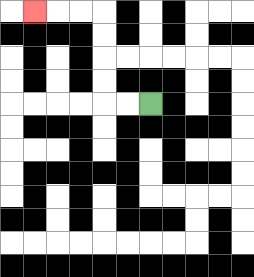{'start': '[6, 4]', 'end': '[1, 0]', 'path_directions': 'L,L,U,U,U,U,L,L,L', 'path_coordinates': '[[6, 4], [5, 4], [4, 4], [4, 3], [4, 2], [4, 1], [4, 0], [3, 0], [2, 0], [1, 0]]'}